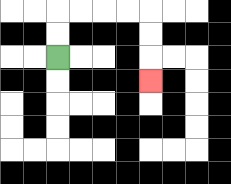{'start': '[2, 2]', 'end': '[6, 3]', 'path_directions': 'U,U,R,R,R,R,D,D,D', 'path_coordinates': '[[2, 2], [2, 1], [2, 0], [3, 0], [4, 0], [5, 0], [6, 0], [6, 1], [6, 2], [6, 3]]'}